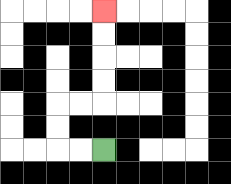{'start': '[4, 6]', 'end': '[4, 0]', 'path_directions': 'L,L,U,U,R,R,U,U,U,U', 'path_coordinates': '[[4, 6], [3, 6], [2, 6], [2, 5], [2, 4], [3, 4], [4, 4], [4, 3], [4, 2], [4, 1], [4, 0]]'}